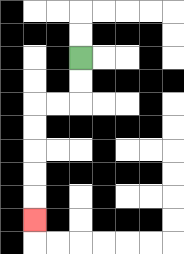{'start': '[3, 2]', 'end': '[1, 9]', 'path_directions': 'D,D,L,L,D,D,D,D,D', 'path_coordinates': '[[3, 2], [3, 3], [3, 4], [2, 4], [1, 4], [1, 5], [1, 6], [1, 7], [1, 8], [1, 9]]'}